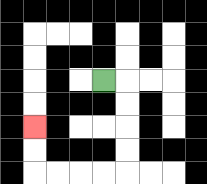{'start': '[4, 3]', 'end': '[1, 5]', 'path_directions': 'R,D,D,D,D,L,L,L,L,U,U', 'path_coordinates': '[[4, 3], [5, 3], [5, 4], [5, 5], [5, 6], [5, 7], [4, 7], [3, 7], [2, 7], [1, 7], [1, 6], [1, 5]]'}